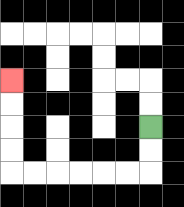{'start': '[6, 5]', 'end': '[0, 3]', 'path_directions': 'D,D,L,L,L,L,L,L,U,U,U,U', 'path_coordinates': '[[6, 5], [6, 6], [6, 7], [5, 7], [4, 7], [3, 7], [2, 7], [1, 7], [0, 7], [0, 6], [0, 5], [0, 4], [0, 3]]'}